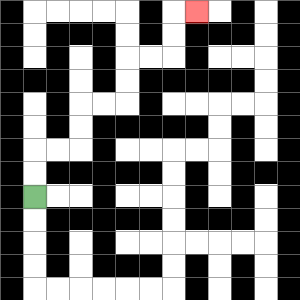{'start': '[1, 8]', 'end': '[8, 0]', 'path_directions': 'U,U,R,R,U,U,R,R,U,U,R,R,U,U,R', 'path_coordinates': '[[1, 8], [1, 7], [1, 6], [2, 6], [3, 6], [3, 5], [3, 4], [4, 4], [5, 4], [5, 3], [5, 2], [6, 2], [7, 2], [7, 1], [7, 0], [8, 0]]'}